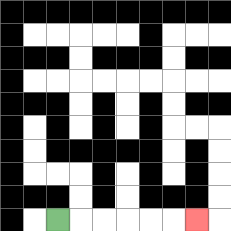{'start': '[2, 9]', 'end': '[8, 9]', 'path_directions': 'R,R,R,R,R,R', 'path_coordinates': '[[2, 9], [3, 9], [4, 9], [5, 9], [6, 9], [7, 9], [8, 9]]'}